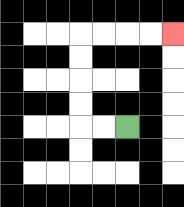{'start': '[5, 5]', 'end': '[7, 1]', 'path_directions': 'L,L,U,U,U,U,R,R,R,R', 'path_coordinates': '[[5, 5], [4, 5], [3, 5], [3, 4], [3, 3], [3, 2], [3, 1], [4, 1], [5, 1], [6, 1], [7, 1]]'}